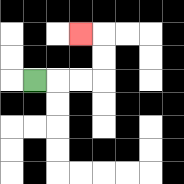{'start': '[1, 3]', 'end': '[3, 1]', 'path_directions': 'R,R,R,U,U,L', 'path_coordinates': '[[1, 3], [2, 3], [3, 3], [4, 3], [4, 2], [4, 1], [3, 1]]'}